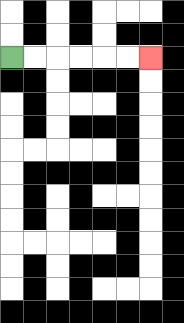{'start': '[0, 2]', 'end': '[6, 2]', 'path_directions': 'R,R,R,R,R,R', 'path_coordinates': '[[0, 2], [1, 2], [2, 2], [3, 2], [4, 2], [5, 2], [6, 2]]'}